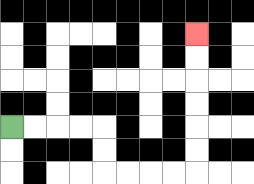{'start': '[0, 5]', 'end': '[8, 1]', 'path_directions': 'R,R,R,R,D,D,R,R,R,R,U,U,U,U,U,U', 'path_coordinates': '[[0, 5], [1, 5], [2, 5], [3, 5], [4, 5], [4, 6], [4, 7], [5, 7], [6, 7], [7, 7], [8, 7], [8, 6], [8, 5], [8, 4], [8, 3], [8, 2], [8, 1]]'}